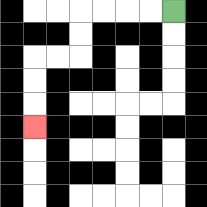{'start': '[7, 0]', 'end': '[1, 5]', 'path_directions': 'L,L,L,L,D,D,L,L,D,D,D', 'path_coordinates': '[[7, 0], [6, 0], [5, 0], [4, 0], [3, 0], [3, 1], [3, 2], [2, 2], [1, 2], [1, 3], [1, 4], [1, 5]]'}